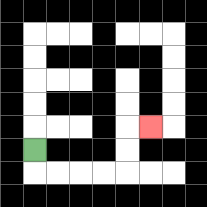{'start': '[1, 6]', 'end': '[6, 5]', 'path_directions': 'D,R,R,R,R,U,U,R', 'path_coordinates': '[[1, 6], [1, 7], [2, 7], [3, 7], [4, 7], [5, 7], [5, 6], [5, 5], [6, 5]]'}